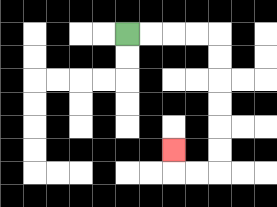{'start': '[5, 1]', 'end': '[7, 6]', 'path_directions': 'R,R,R,R,D,D,D,D,D,D,L,L,U', 'path_coordinates': '[[5, 1], [6, 1], [7, 1], [8, 1], [9, 1], [9, 2], [9, 3], [9, 4], [9, 5], [9, 6], [9, 7], [8, 7], [7, 7], [7, 6]]'}